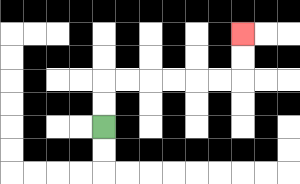{'start': '[4, 5]', 'end': '[10, 1]', 'path_directions': 'U,U,R,R,R,R,R,R,U,U', 'path_coordinates': '[[4, 5], [4, 4], [4, 3], [5, 3], [6, 3], [7, 3], [8, 3], [9, 3], [10, 3], [10, 2], [10, 1]]'}